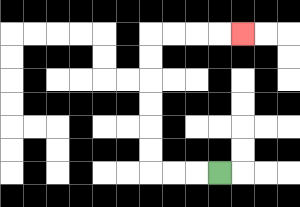{'start': '[9, 7]', 'end': '[10, 1]', 'path_directions': 'L,L,L,U,U,U,U,U,U,R,R,R,R', 'path_coordinates': '[[9, 7], [8, 7], [7, 7], [6, 7], [6, 6], [6, 5], [6, 4], [6, 3], [6, 2], [6, 1], [7, 1], [8, 1], [9, 1], [10, 1]]'}